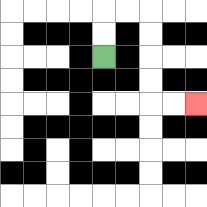{'start': '[4, 2]', 'end': '[8, 4]', 'path_directions': 'U,U,R,R,D,D,D,D,R,R', 'path_coordinates': '[[4, 2], [4, 1], [4, 0], [5, 0], [6, 0], [6, 1], [6, 2], [6, 3], [6, 4], [7, 4], [8, 4]]'}